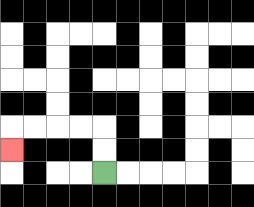{'start': '[4, 7]', 'end': '[0, 6]', 'path_directions': 'U,U,L,L,L,L,D', 'path_coordinates': '[[4, 7], [4, 6], [4, 5], [3, 5], [2, 5], [1, 5], [0, 5], [0, 6]]'}